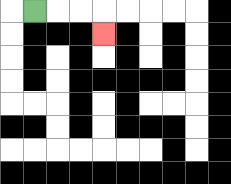{'start': '[1, 0]', 'end': '[4, 1]', 'path_directions': 'R,R,R,D', 'path_coordinates': '[[1, 0], [2, 0], [3, 0], [4, 0], [4, 1]]'}